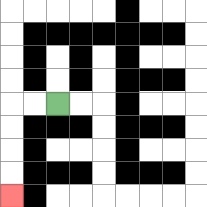{'start': '[2, 4]', 'end': '[0, 8]', 'path_directions': 'L,L,D,D,D,D', 'path_coordinates': '[[2, 4], [1, 4], [0, 4], [0, 5], [0, 6], [0, 7], [0, 8]]'}